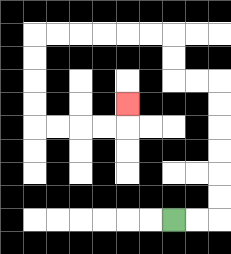{'start': '[7, 9]', 'end': '[5, 4]', 'path_directions': 'R,R,U,U,U,U,U,U,L,L,U,U,L,L,L,L,L,L,D,D,D,D,R,R,R,R,U', 'path_coordinates': '[[7, 9], [8, 9], [9, 9], [9, 8], [9, 7], [9, 6], [9, 5], [9, 4], [9, 3], [8, 3], [7, 3], [7, 2], [7, 1], [6, 1], [5, 1], [4, 1], [3, 1], [2, 1], [1, 1], [1, 2], [1, 3], [1, 4], [1, 5], [2, 5], [3, 5], [4, 5], [5, 5], [5, 4]]'}